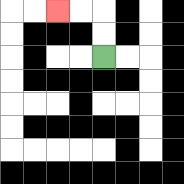{'start': '[4, 2]', 'end': '[2, 0]', 'path_directions': 'U,U,L,L', 'path_coordinates': '[[4, 2], [4, 1], [4, 0], [3, 0], [2, 0]]'}